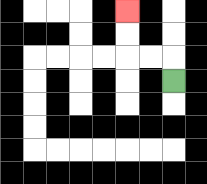{'start': '[7, 3]', 'end': '[5, 0]', 'path_directions': 'U,L,L,U,U', 'path_coordinates': '[[7, 3], [7, 2], [6, 2], [5, 2], [5, 1], [5, 0]]'}